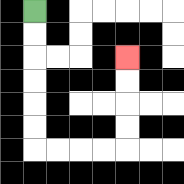{'start': '[1, 0]', 'end': '[5, 2]', 'path_directions': 'D,D,D,D,D,D,R,R,R,R,U,U,U,U', 'path_coordinates': '[[1, 0], [1, 1], [1, 2], [1, 3], [1, 4], [1, 5], [1, 6], [2, 6], [3, 6], [4, 6], [5, 6], [5, 5], [5, 4], [5, 3], [5, 2]]'}